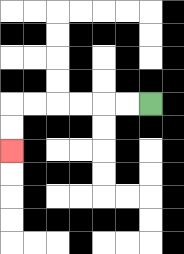{'start': '[6, 4]', 'end': '[0, 6]', 'path_directions': 'L,L,L,L,L,L,D,D', 'path_coordinates': '[[6, 4], [5, 4], [4, 4], [3, 4], [2, 4], [1, 4], [0, 4], [0, 5], [0, 6]]'}